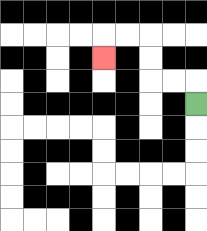{'start': '[8, 4]', 'end': '[4, 2]', 'path_directions': 'U,L,L,U,U,L,L,D', 'path_coordinates': '[[8, 4], [8, 3], [7, 3], [6, 3], [6, 2], [6, 1], [5, 1], [4, 1], [4, 2]]'}